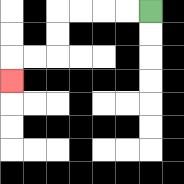{'start': '[6, 0]', 'end': '[0, 3]', 'path_directions': 'L,L,L,L,D,D,L,L,D', 'path_coordinates': '[[6, 0], [5, 0], [4, 0], [3, 0], [2, 0], [2, 1], [2, 2], [1, 2], [0, 2], [0, 3]]'}